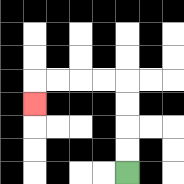{'start': '[5, 7]', 'end': '[1, 4]', 'path_directions': 'U,U,U,U,L,L,L,L,D', 'path_coordinates': '[[5, 7], [5, 6], [5, 5], [5, 4], [5, 3], [4, 3], [3, 3], [2, 3], [1, 3], [1, 4]]'}